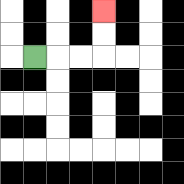{'start': '[1, 2]', 'end': '[4, 0]', 'path_directions': 'R,R,R,U,U', 'path_coordinates': '[[1, 2], [2, 2], [3, 2], [4, 2], [4, 1], [4, 0]]'}